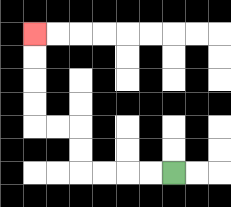{'start': '[7, 7]', 'end': '[1, 1]', 'path_directions': 'L,L,L,L,U,U,L,L,U,U,U,U', 'path_coordinates': '[[7, 7], [6, 7], [5, 7], [4, 7], [3, 7], [3, 6], [3, 5], [2, 5], [1, 5], [1, 4], [1, 3], [1, 2], [1, 1]]'}